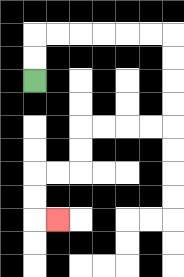{'start': '[1, 3]', 'end': '[2, 9]', 'path_directions': 'U,U,R,R,R,R,R,R,D,D,D,D,L,L,L,L,D,D,L,L,D,D,R', 'path_coordinates': '[[1, 3], [1, 2], [1, 1], [2, 1], [3, 1], [4, 1], [5, 1], [6, 1], [7, 1], [7, 2], [7, 3], [7, 4], [7, 5], [6, 5], [5, 5], [4, 5], [3, 5], [3, 6], [3, 7], [2, 7], [1, 7], [1, 8], [1, 9], [2, 9]]'}